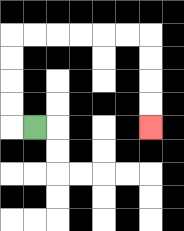{'start': '[1, 5]', 'end': '[6, 5]', 'path_directions': 'L,U,U,U,U,R,R,R,R,R,R,D,D,D,D', 'path_coordinates': '[[1, 5], [0, 5], [0, 4], [0, 3], [0, 2], [0, 1], [1, 1], [2, 1], [3, 1], [4, 1], [5, 1], [6, 1], [6, 2], [6, 3], [6, 4], [6, 5]]'}